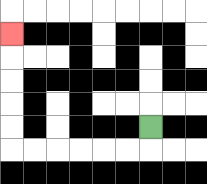{'start': '[6, 5]', 'end': '[0, 1]', 'path_directions': 'D,L,L,L,L,L,L,U,U,U,U,U', 'path_coordinates': '[[6, 5], [6, 6], [5, 6], [4, 6], [3, 6], [2, 6], [1, 6], [0, 6], [0, 5], [0, 4], [0, 3], [0, 2], [0, 1]]'}